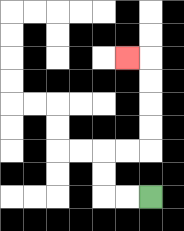{'start': '[6, 8]', 'end': '[5, 2]', 'path_directions': 'L,L,U,U,R,R,U,U,U,U,L', 'path_coordinates': '[[6, 8], [5, 8], [4, 8], [4, 7], [4, 6], [5, 6], [6, 6], [6, 5], [6, 4], [6, 3], [6, 2], [5, 2]]'}